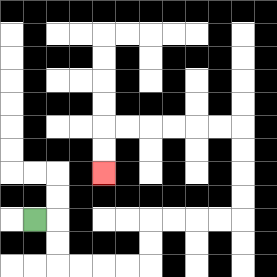{'start': '[1, 9]', 'end': '[4, 7]', 'path_directions': 'R,D,D,R,R,R,R,U,U,R,R,R,R,U,U,U,U,L,L,L,L,L,L,D,D', 'path_coordinates': '[[1, 9], [2, 9], [2, 10], [2, 11], [3, 11], [4, 11], [5, 11], [6, 11], [6, 10], [6, 9], [7, 9], [8, 9], [9, 9], [10, 9], [10, 8], [10, 7], [10, 6], [10, 5], [9, 5], [8, 5], [7, 5], [6, 5], [5, 5], [4, 5], [4, 6], [4, 7]]'}